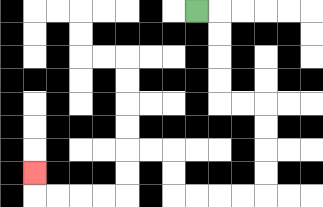{'start': '[8, 0]', 'end': '[1, 7]', 'path_directions': 'R,D,D,D,D,R,R,D,D,D,D,L,L,L,L,U,U,L,L,D,D,L,L,L,L,U', 'path_coordinates': '[[8, 0], [9, 0], [9, 1], [9, 2], [9, 3], [9, 4], [10, 4], [11, 4], [11, 5], [11, 6], [11, 7], [11, 8], [10, 8], [9, 8], [8, 8], [7, 8], [7, 7], [7, 6], [6, 6], [5, 6], [5, 7], [5, 8], [4, 8], [3, 8], [2, 8], [1, 8], [1, 7]]'}